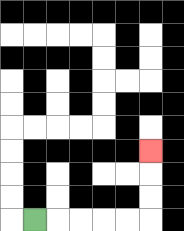{'start': '[1, 9]', 'end': '[6, 6]', 'path_directions': 'R,R,R,R,R,U,U,U', 'path_coordinates': '[[1, 9], [2, 9], [3, 9], [4, 9], [5, 9], [6, 9], [6, 8], [6, 7], [6, 6]]'}